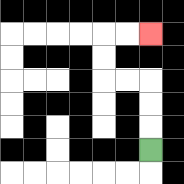{'start': '[6, 6]', 'end': '[6, 1]', 'path_directions': 'U,U,U,L,L,U,U,R,R', 'path_coordinates': '[[6, 6], [6, 5], [6, 4], [6, 3], [5, 3], [4, 3], [4, 2], [4, 1], [5, 1], [6, 1]]'}